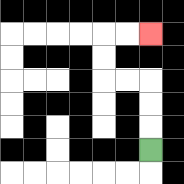{'start': '[6, 6]', 'end': '[6, 1]', 'path_directions': 'U,U,U,L,L,U,U,R,R', 'path_coordinates': '[[6, 6], [6, 5], [6, 4], [6, 3], [5, 3], [4, 3], [4, 2], [4, 1], [5, 1], [6, 1]]'}